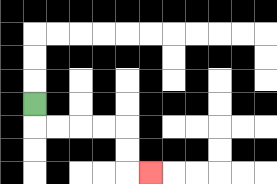{'start': '[1, 4]', 'end': '[6, 7]', 'path_directions': 'D,R,R,R,R,D,D,R', 'path_coordinates': '[[1, 4], [1, 5], [2, 5], [3, 5], [4, 5], [5, 5], [5, 6], [5, 7], [6, 7]]'}